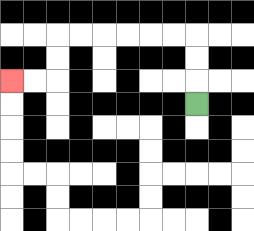{'start': '[8, 4]', 'end': '[0, 3]', 'path_directions': 'U,U,U,L,L,L,L,L,L,D,D,L,L', 'path_coordinates': '[[8, 4], [8, 3], [8, 2], [8, 1], [7, 1], [6, 1], [5, 1], [4, 1], [3, 1], [2, 1], [2, 2], [2, 3], [1, 3], [0, 3]]'}